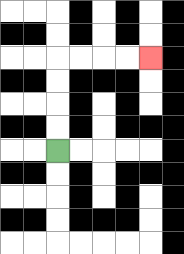{'start': '[2, 6]', 'end': '[6, 2]', 'path_directions': 'U,U,U,U,R,R,R,R', 'path_coordinates': '[[2, 6], [2, 5], [2, 4], [2, 3], [2, 2], [3, 2], [4, 2], [5, 2], [6, 2]]'}